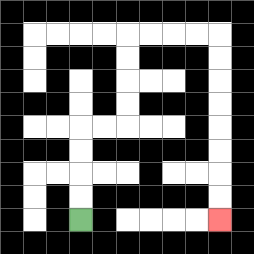{'start': '[3, 9]', 'end': '[9, 9]', 'path_directions': 'U,U,U,U,R,R,U,U,U,U,R,R,R,R,D,D,D,D,D,D,D,D', 'path_coordinates': '[[3, 9], [3, 8], [3, 7], [3, 6], [3, 5], [4, 5], [5, 5], [5, 4], [5, 3], [5, 2], [5, 1], [6, 1], [7, 1], [8, 1], [9, 1], [9, 2], [9, 3], [9, 4], [9, 5], [9, 6], [9, 7], [9, 8], [9, 9]]'}